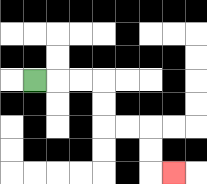{'start': '[1, 3]', 'end': '[7, 7]', 'path_directions': 'R,R,R,D,D,R,R,D,D,R', 'path_coordinates': '[[1, 3], [2, 3], [3, 3], [4, 3], [4, 4], [4, 5], [5, 5], [6, 5], [6, 6], [6, 7], [7, 7]]'}